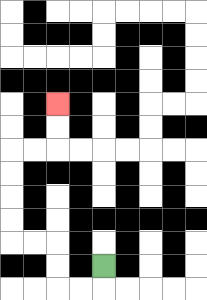{'start': '[4, 11]', 'end': '[2, 4]', 'path_directions': 'D,L,L,U,U,L,L,U,U,U,U,R,R,U,U', 'path_coordinates': '[[4, 11], [4, 12], [3, 12], [2, 12], [2, 11], [2, 10], [1, 10], [0, 10], [0, 9], [0, 8], [0, 7], [0, 6], [1, 6], [2, 6], [2, 5], [2, 4]]'}